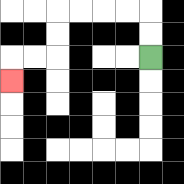{'start': '[6, 2]', 'end': '[0, 3]', 'path_directions': 'U,U,L,L,L,L,D,D,L,L,D', 'path_coordinates': '[[6, 2], [6, 1], [6, 0], [5, 0], [4, 0], [3, 0], [2, 0], [2, 1], [2, 2], [1, 2], [0, 2], [0, 3]]'}